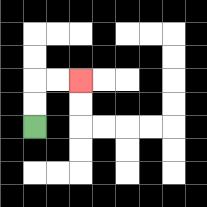{'start': '[1, 5]', 'end': '[3, 3]', 'path_directions': 'U,U,R,R', 'path_coordinates': '[[1, 5], [1, 4], [1, 3], [2, 3], [3, 3]]'}